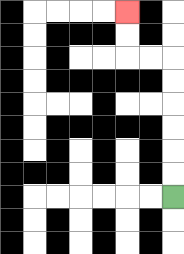{'start': '[7, 8]', 'end': '[5, 0]', 'path_directions': 'U,U,U,U,U,U,L,L,U,U', 'path_coordinates': '[[7, 8], [7, 7], [7, 6], [7, 5], [7, 4], [7, 3], [7, 2], [6, 2], [5, 2], [5, 1], [5, 0]]'}